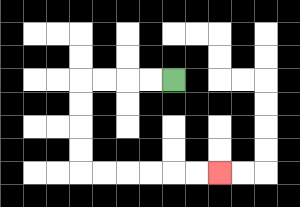{'start': '[7, 3]', 'end': '[9, 7]', 'path_directions': 'L,L,L,L,D,D,D,D,R,R,R,R,R,R', 'path_coordinates': '[[7, 3], [6, 3], [5, 3], [4, 3], [3, 3], [3, 4], [3, 5], [3, 6], [3, 7], [4, 7], [5, 7], [6, 7], [7, 7], [8, 7], [9, 7]]'}